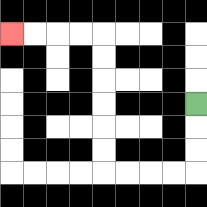{'start': '[8, 4]', 'end': '[0, 1]', 'path_directions': 'D,D,D,L,L,L,L,U,U,U,U,U,U,L,L,L,L', 'path_coordinates': '[[8, 4], [8, 5], [8, 6], [8, 7], [7, 7], [6, 7], [5, 7], [4, 7], [4, 6], [4, 5], [4, 4], [4, 3], [4, 2], [4, 1], [3, 1], [2, 1], [1, 1], [0, 1]]'}